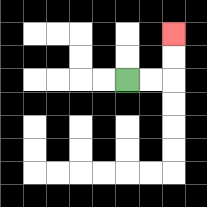{'start': '[5, 3]', 'end': '[7, 1]', 'path_directions': 'R,R,U,U', 'path_coordinates': '[[5, 3], [6, 3], [7, 3], [7, 2], [7, 1]]'}